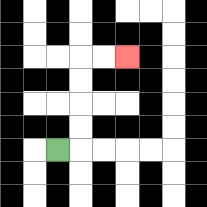{'start': '[2, 6]', 'end': '[5, 2]', 'path_directions': 'R,U,U,U,U,R,R', 'path_coordinates': '[[2, 6], [3, 6], [3, 5], [3, 4], [3, 3], [3, 2], [4, 2], [5, 2]]'}